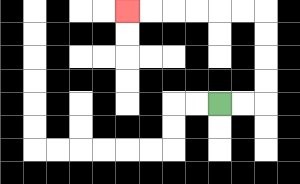{'start': '[9, 4]', 'end': '[5, 0]', 'path_directions': 'R,R,U,U,U,U,L,L,L,L,L,L', 'path_coordinates': '[[9, 4], [10, 4], [11, 4], [11, 3], [11, 2], [11, 1], [11, 0], [10, 0], [9, 0], [8, 0], [7, 0], [6, 0], [5, 0]]'}